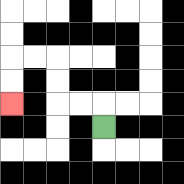{'start': '[4, 5]', 'end': '[0, 4]', 'path_directions': 'U,L,L,U,U,L,L,D,D', 'path_coordinates': '[[4, 5], [4, 4], [3, 4], [2, 4], [2, 3], [2, 2], [1, 2], [0, 2], [0, 3], [0, 4]]'}